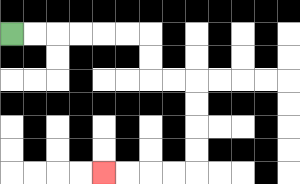{'start': '[0, 1]', 'end': '[4, 7]', 'path_directions': 'R,R,R,R,R,R,D,D,R,R,D,D,D,D,L,L,L,L', 'path_coordinates': '[[0, 1], [1, 1], [2, 1], [3, 1], [4, 1], [5, 1], [6, 1], [6, 2], [6, 3], [7, 3], [8, 3], [8, 4], [8, 5], [8, 6], [8, 7], [7, 7], [6, 7], [5, 7], [4, 7]]'}